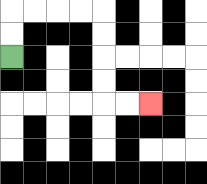{'start': '[0, 2]', 'end': '[6, 4]', 'path_directions': 'U,U,R,R,R,R,D,D,D,D,R,R', 'path_coordinates': '[[0, 2], [0, 1], [0, 0], [1, 0], [2, 0], [3, 0], [4, 0], [4, 1], [4, 2], [4, 3], [4, 4], [5, 4], [6, 4]]'}